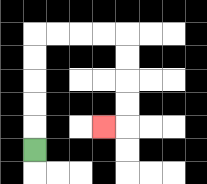{'start': '[1, 6]', 'end': '[4, 5]', 'path_directions': 'U,U,U,U,U,R,R,R,R,D,D,D,D,L', 'path_coordinates': '[[1, 6], [1, 5], [1, 4], [1, 3], [1, 2], [1, 1], [2, 1], [3, 1], [4, 1], [5, 1], [5, 2], [5, 3], [5, 4], [5, 5], [4, 5]]'}